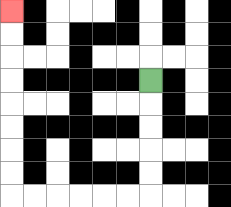{'start': '[6, 3]', 'end': '[0, 0]', 'path_directions': 'D,D,D,D,D,L,L,L,L,L,L,U,U,U,U,U,U,U,U', 'path_coordinates': '[[6, 3], [6, 4], [6, 5], [6, 6], [6, 7], [6, 8], [5, 8], [4, 8], [3, 8], [2, 8], [1, 8], [0, 8], [0, 7], [0, 6], [0, 5], [0, 4], [0, 3], [0, 2], [0, 1], [0, 0]]'}